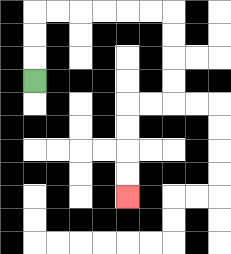{'start': '[1, 3]', 'end': '[5, 8]', 'path_directions': 'U,U,U,R,R,R,R,R,R,D,D,D,D,L,L,D,D,D,D', 'path_coordinates': '[[1, 3], [1, 2], [1, 1], [1, 0], [2, 0], [3, 0], [4, 0], [5, 0], [6, 0], [7, 0], [7, 1], [7, 2], [7, 3], [7, 4], [6, 4], [5, 4], [5, 5], [5, 6], [5, 7], [5, 8]]'}